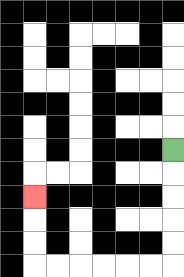{'start': '[7, 6]', 'end': '[1, 8]', 'path_directions': 'D,D,D,D,D,L,L,L,L,L,L,U,U,U', 'path_coordinates': '[[7, 6], [7, 7], [7, 8], [7, 9], [7, 10], [7, 11], [6, 11], [5, 11], [4, 11], [3, 11], [2, 11], [1, 11], [1, 10], [1, 9], [1, 8]]'}